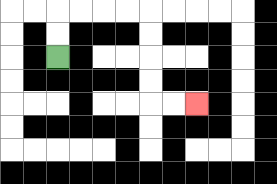{'start': '[2, 2]', 'end': '[8, 4]', 'path_directions': 'U,U,R,R,R,R,D,D,D,D,R,R', 'path_coordinates': '[[2, 2], [2, 1], [2, 0], [3, 0], [4, 0], [5, 0], [6, 0], [6, 1], [6, 2], [6, 3], [6, 4], [7, 4], [8, 4]]'}